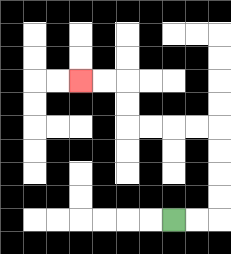{'start': '[7, 9]', 'end': '[3, 3]', 'path_directions': 'R,R,U,U,U,U,L,L,L,L,U,U,L,L', 'path_coordinates': '[[7, 9], [8, 9], [9, 9], [9, 8], [9, 7], [9, 6], [9, 5], [8, 5], [7, 5], [6, 5], [5, 5], [5, 4], [5, 3], [4, 3], [3, 3]]'}